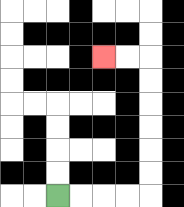{'start': '[2, 8]', 'end': '[4, 2]', 'path_directions': 'R,R,R,R,U,U,U,U,U,U,L,L', 'path_coordinates': '[[2, 8], [3, 8], [4, 8], [5, 8], [6, 8], [6, 7], [6, 6], [6, 5], [6, 4], [6, 3], [6, 2], [5, 2], [4, 2]]'}